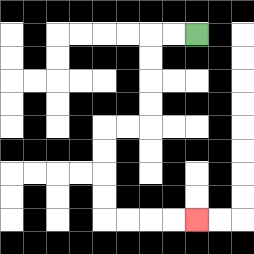{'start': '[8, 1]', 'end': '[8, 9]', 'path_directions': 'L,L,D,D,D,D,L,L,D,D,D,D,R,R,R,R', 'path_coordinates': '[[8, 1], [7, 1], [6, 1], [6, 2], [6, 3], [6, 4], [6, 5], [5, 5], [4, 5], [4, 6], [4, 7], [4, 8], [4, 9], [5, 9], [6, 9], [7, 9], [8, 9]]'}